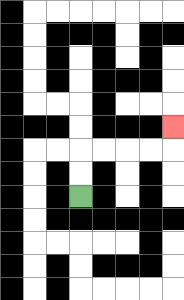{'start': '[3, 8]', 'end': '[7, 5]', 'path_directions': 'U,U,R,R,R,R,U', 'path_coordinates': '[[3, 8], [3, 7], [3, 6], [4, 6], [5, 6], [6, 6], [7, 6], [7, 5]]'}